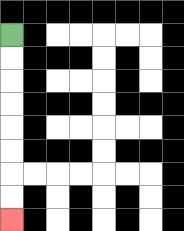{'start': '[0, 1]', 'end': '[0, 9]', 'path_directions': 'D,D,D,D,D,D,D,D', 'path_coordinates': '[[0, 1], [0, 2], [0, 3], [0, 4], [0, 5], [0, 6], [0, 7], [0, 8], [0, 9]]'}